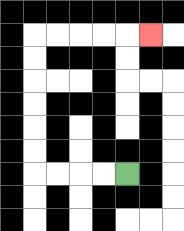{'start': '[5, 7]', 'end': '[6, 1]', 'path_directions': 'L,L,L,L,U,U,U,U,U,U,R,R,R,R,R', 'path_coordinates': '[[5, 7], [4, 7], [3, 7], [2, 7], [1, 7], [1, 6], [1, 5], [1, 4], [1, 3], [1, 2], [1, 1], [2, 1], [3, 1], [4, 1], [5, 1], [6, 1]]'}